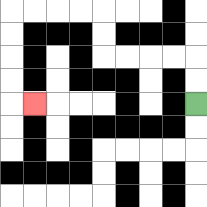{'start': '[8, 4]', 'end': '[1, 4]', 'path_directions': 'U,U,L,L,L,L,U,U,L,L,L,L,D,D,D,D,R', 'path_coordinates': '[[8, 4], [8, 3], [8, 2], [7, 2], [6, 2], [5, 2], [4, 2], [4, 1], [4, 0], [3, 0], [2, 0], [1, 0], [0, 0], [0, 1], [0, 2], [0, 3], [0, 4], [1, 4]]'}